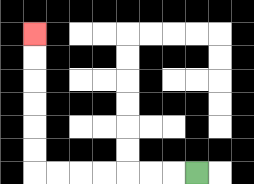{'start': '[8, 7]', 'end': '[1, 1]', 'path_directions': 'L,L,L,L,L,L,L,U,U,U,U,U,U', 'path_coordinates': '[[8, 7], [7, 7], [6, 7], [5, 7], [4, 7], [3, 7], [2, 7], [1, 7], [1, 6], [1, 5], [1, 4], [1, 3], [1, 2], [1, 1]]'}